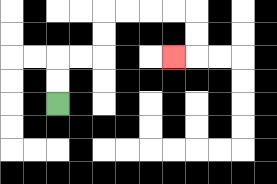{'start': '[2, 4]', 'end': '[7, 2]', 'path_directions': 'U,U,R,R,U,U,R,R,R,R,D,D,L', 'path_coordinates': '[[2, 4], [2, 3], [2, 2], [3, 2], [4, 2], [4, 1], [4, 0], [5, 0], [6, 0], [7, 0], [8, 0], [8, 1], [8, 2], [7, 2]]'}